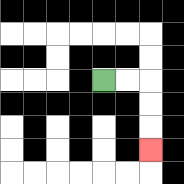{'start': '[4, 3]', 'end': '[6, 6]', 'path_directions': 'R,R,D,D,D', 'path_coordinates': '[[4, 3], [5, 3], [6, 3], [6, 4], [6, 5], [6, 6]]'}